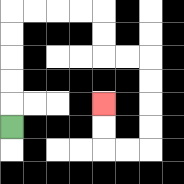{'start': '[0, 5]', 'end': '[4, 4]', 'path_directions': 'U,U,U,U,U,R,R,R,R,D,D,R,R,D,D,D,D,L,L,U,U', 'path_coordinates': '[[0, 5], [0, 4], [0, 3], [0, 2], [0, 1], [0, 0], [1, 0], [2, 0], [3, 0], [4, 0], [4, 1], [4, 2], [5, 2], [6, 2], [6, 3], [6, 4], [6, 5], [6, 6], [5, 6], [4, 6], [4, 5], [4, 4]]'}